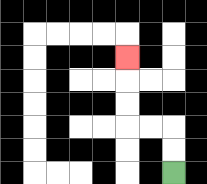{'start': '[7, 7]', 'end': '[5, 2]', 'path_directions': 'U,U,L,L,U,U,U', 'path_coordinates': '[[7, 7], [7, 6], [7, 5], [6, 5], [5, 5], [5, 4], [5, 3], [5, 2]]'}